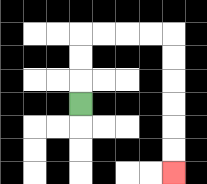{'start': '[3, 4]', 'end': '[7, 7]', 'path_directions': 'U,U,U,R,R,R,R,D,D,D,D,D,D', 'path_coordinates': '[[3, 4], [3, 3], [3, 2], [3, 1], [4, 1], [5, 1], [6, 1], [7, 1], [7, 2], [7, 3], [7, 4], [7, 5], [7, 6], [7, 7]]'}